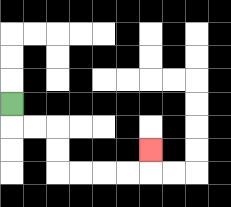{'start': '[0, 4]', 'end': '[6, 6]', 'path_directions': 'D,R,R,D,D,R,R,R,R,U', 'path_coordinates': '[[0, 4], [0, 5], [1, 5], [2, 5], [2, 6], [2, 7], [3, 7], [4, 7], [5, 7], [6, 7], [6, 6]]'}